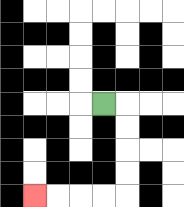{'start': '[4, 4]', 'end': '[1, 8]', 'path_directions': 'R,D,D,D,D,L,L,L,L', 'path_coordinates': '[[4, 4], [5, 4], [5, 5], [5, 6], [5, 7], [5, 8], [4, 8], [3, 8], [2, 8], [1, 8]]'}